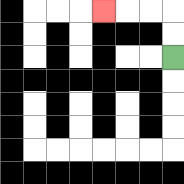{'start': '[7, 2]', 'end': '[4, 0]', 'path_directions': 'U,U,L,L,L', 'path_coordinates': '[[7, 2], [7, 1], [7, 0], [6, 0], [5, 0], [4, 0]]'}